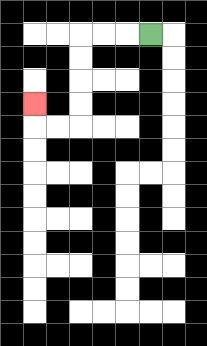{'start': '[6, 1]', 'end': '[1, 4]', 'path_directions': 'L,L,L,D,D,D,D,L,L,U', 'path_coordinates': '[[6, 1], [5, 1], [4, 1], [3, 1], [3, 2], [3, 3], [3, 4], [3, 5], [2, 5], [1, 5], [1, 4]]'}